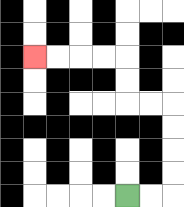{'start': '[5, 8]', 'end': '[1, 2]', 'path_directions': 'R,R,U,U,U,U,L,L,U,U,L,L,L,L', 'path_coordinates': '[[5, 8], [6, 8], [7, 8], [7, 7], [7, 6], [7, 5], [7, 4], [6, 4], [5, 4], [5, 3], [5, 2], [4, 2], [3, 2], [2, 2], [1, 2]]'}